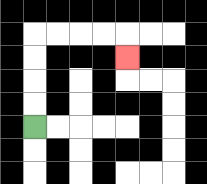{'start': '[1, 5]', 'end': '[5, 2]', 'path_directions': 'U,U,U,U,R,R,R,R,D', 'path_coordinates': '[[1, 5], [1, 4], [1, 3], [1, 2], [1, 1], [2, 1], [3, 1], [4, 1], [5, 1], [5, 2]]'}